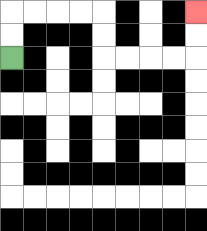{'start': '[0, 2]', 'end': '[8, 0]', 'path_directions': 'U,U,R,R,R,R,D,D,R,R,R,R,U,U', 'path_coordinates': '[[0, 2], [0, 1], [0, 0], [1, 0], [2, 0], [3, 0], [4, 0], [4, 1], [4, 2], [5, 2], [6, 2], [7, 2], [8, 2], [8, 1], [8, 0]]'}